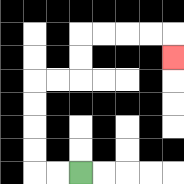{'start': '[3, 7]', 'end': '[7, 2]', 'path_directions': 'L,L,U,U,U,U,R,R,U,U,R,R,R,R,D', 'path_coordinates': '[[3, 7], [2, 7], [1, 7], [1, 6], [1, 5], [1, 4], [1, 3], [2, 3], [3, 3], [3, 2], [3, 1], [4, 1], [5, 1], [6, 1], [7, 1], [7, 2]]'}